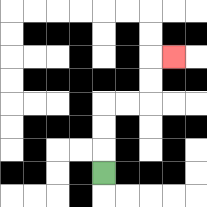{'start': '[4, 7]', 'end': '[7, 2]', 'path_directions': 'U,U,U,R,R,U,U,R', 'path_coordinates': '[[4, 7], [4, 6], [4, 5], [4, 4], [5, 4], [6, 4], [6, 3], [6, 2], [7, 2]]'}